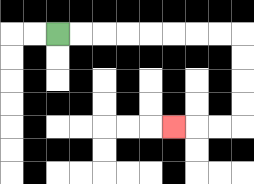{'start': '[2, 1]', 'end': '[7, 5]', 'path_directions': 'R,R,R,R,R,R,R,R,D,D,D,D,L,L,L', 'path_coordinates': '[[2, 1], [3, 1], [4, 1], [5, 1], [6, 1], [7, 1], [8, 1], [9, 1], [10, 1], [10, 2], [10, 3], [10, 4], [10, 5], [9, 5], [8, 5], [7, 5]]'}